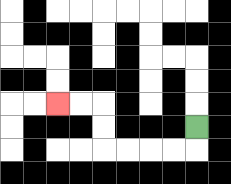{'start': '[8, 5]', 'end': '[2, 4]', 'path_directions': 'D,L,L,L,L,U,U,L,L', 'path_coordinates': '[[8, 5], [8, 6], [7, 6], [6, 6], [5, 6], [4, 6], [4, 5], [4, 4], [3, 4], [2, 4]]'}